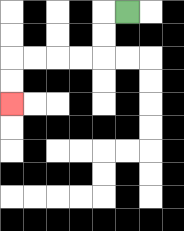{'start': '[5, 0]', 'end': '[0, 4]', 'path_directions': 'L,D,D,L,L,L,L,D,D', 'path_coordinates': '[[5, 0], [4, 0], [4, 1], [4, 2], [3, 2], [2, 2], [1, 2], [0, 2], [0, 3], [0, 4]]'}